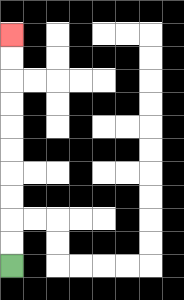{'start': '[0, 11]', 'end': '[0, 1]', 'path_directions': 'U,U,U,U,U,U,U,U,U,U', 'path_coordinates': '[[0, 11], [0, 10], [0, 9], [0, 8], [0, 7], [0, 6], [0, 5], [0, 4], [0, 3], [0, 2], [0, 1]]'}